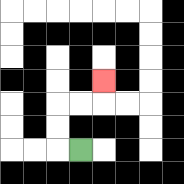{'start': '[3, 6]', 'end': '[4, 3]', 'path_directions': 'L,U,U,R,R,U', 'path_coordinates': '[[3, 6], [2, 6], [2, 5], [2, 4], [3, 4], [4, 4], [4, 3]]'}